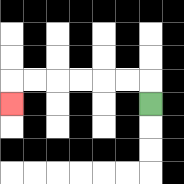{'start': '[6, 4]', 'end': '[0, 4]', 'path_directions': 'U,L,L,L,L,L,L,D', 'path_coordinates': '[[6, 4], [6, 3], [5, 3], [4, 3], [3, 3], [2, 3], [1, 3], [0, 3], [0, 4]]'}